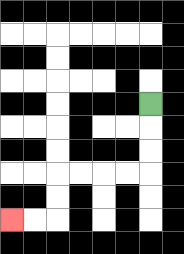{'start': '[6, 4]', 'end': '[0, 9]', 'path_directions': 'D,D,D,L,L,L,L,D,D,L,L', 'path_coordinates': '[[6, 4], [6, 5], [6, 6], [6, 7], [5, 7], [4, 7], [3, 7], [2, 7], [2, 8], [2, 9], [1, 9], [0, 9]]'}